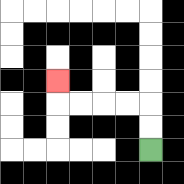{'start': '[6, 6]', 'end': '[2, 3]', 'path_directions': 'U,U,L,L,L,L,U', 'path_coordinates': '[[6, 6], [6, 5], [6, 4], [5, 4], [4, 4], [3, 4], [2, 4], [2, 3]]'}